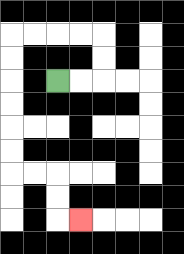{'start': '[2, 3]', 'end': '[3, 9]', 'path_directions': 'R,R,U,U,L,L,L,L,D,D,D,D,D,D,R,R,D,D,R', 'path_coordinates': '[[2, 3], [3, 3], [4, 3], [4, 2], [4, 1], [3, 1], [2, 1], [1, 1], [0, 1], [0, 2], [0, 3], [0, 4], [0, 5], [0, 6], [0, 7], [1, 7], [2, 7], [2, 8], [2, 9], [3, 9]]'}